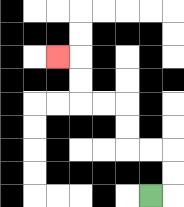{'start': '[6, 8]', 'end': '[2, 2]', 'path_directions': 'R,U,U,L,L,U,U,L,L,U,U,L', 'path_coordinates': '[[6, 8], [7, 8], [7, 7], [7, 6], [6, 6], [5, 6], [5, 5], [5, 4], [4, 4], [3, 4], [3, 3], [3, 2], [2, 2]]'}